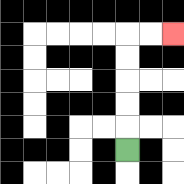{'start': '[5, 6]', 'end': '[7, 1]', 'path_directions': 'U,U,U,U,U,R,R', 'path_coordinates': '[[5, 6], [5, 5], [5, 4], [5, 3], [5, 2], [5, 1], [6, 1], [7, 1]]'}